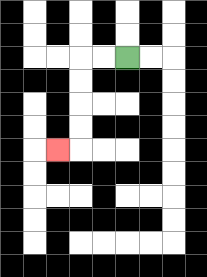{'start': '[5, 2]', 'end': '[2, 6]', 'path_directions': 'L,L,D,D,D,D,L', 'path_coordinates': '[[5, 2], [4, 2], [3, 2], [3, 3], [3, 4], [3, 5], [3, 6], [2, 6]]'}